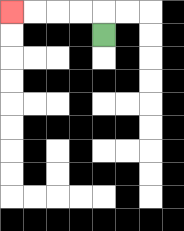{'start': '[4, 1]', 'end': '[0, 0]', 'path_directions': 'U,L,L,L,L', 'path_coordinates': '[[4, 1], [4, 0], [3, 0], [2, 0], [1, 0], [0, 0]]'}